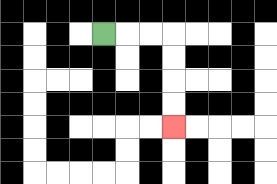{'start': '[4, 1]', 'end': '[7, 5]', 'path_directions': 'R,R,R,D,D,D,D', 'path_coordinates': '[[4, 1], [5, 1], [6, 1], [7, 1], [7, 2], [7, 3], [7, 4], [7, 5]]'}